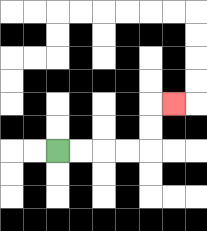{'start': '[2, 6]', 'end': '[7, 4]', 'path_directions': 'R,R,R,R,U,U,R', 'path_coordinates': '[[2, 6], [3, 6], [4, 6], [5, 6], [6, 6], [6, 5], [6, 4], [7, 4]]'}